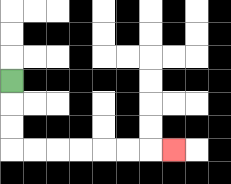{'start': '[0, 3]', 'end': '[7, 6]', 'path_directions': 'D,D,D,R,R,R,R,R,R,R', 'path_coordinates': '[[0, 3], [0, 4], [0, 5], [0, 6], [1, 6], [2, 6], [3, 6], [4, 6], [5, 6], [6, 6], [7, 6]]'}